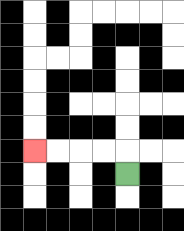{'start': '[5, 7]', 'end': '[1, 6]', 'path_directions': 'U,L,L,L,L', 'path_coordinates': '[[5, 7], [5, 6], [4, 6], [3, 6], [2, 6], [1, 6]]'}